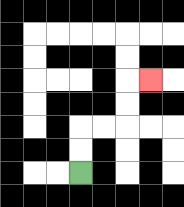{'start': '[3, 7]', 'end': '[6, 3]', 'path_directions': 'U,U,R,R,U,U,R', 'path_coordinates': '[[3, 7], [3, 6], [3, 5], [4, 5], [5, 5], [5, 4], [5, 3], [6, 3]]'}